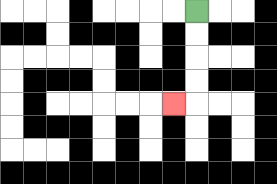{'start': '[8, 0]', 'end': '[7, 4]', 'path_directions': 'D,D,D,D,L', 'path_coordinates': '[[8, 0], [8, 1], [8, 2], [8, 3], [8, 4], [7, 4]]'}